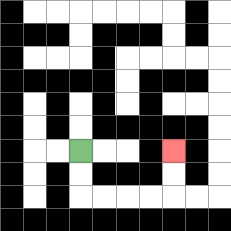{'start': '[3, 6]', 'end': '[7, 6]', 'path_directions': 'D,D,R,R,R,R,U,U', 'path_coordinates': '[[3, 6], [3, 7], [3, 8], [4, 8], [5, 8], [6, 8], [7, 8], [7, 7], [7, 6]]'}